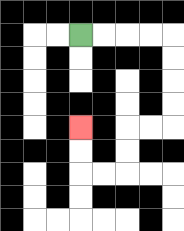{'start': '[3, 1]', 'end': '[3, 5]', 'path_directions': 'R,R,R,R,D,D,D,D,L,L,D,D,L,L,U,U', 'path_coordinates': '[[3, 1], [4, 1], [5, 1], [6, 1], [7, 1], [7, 2], [7, 3], [7, 4], [7, 5], [6, 5], [5, 5], [5, 6], [5, 7], [4, 7], [3, 7], [3, 6], [3, 5]]'}